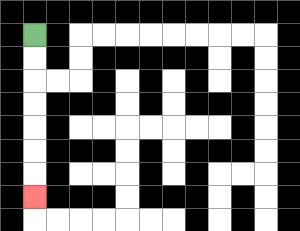{'start': '[1, 1]', 'end': '[1, 8]', 'path_directions': 'D,D,D,D,D,D,D', 'path_coordinates': '[[1, 1], [1, 2], [1, 3], [1, 4], [1, 5], [1, 6], [1, 7], [1, 8]]'}